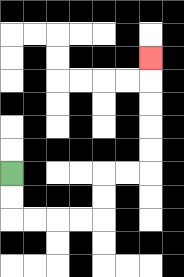{'start': '[0, 7]', 'end': '[6, 2]', 'path_directions': 'D,D,R,R,R,R,U,U,R,R,U,U,U,U,U', 'path_coordinates': '[[0, 7], [0, 8], [0, 9], [1, 9], [2, 9], [3, 9], [4, 9], [4, 8], [4, 7], [5, 7], [6, 7], [6, 6], [6, 5], [6, 4], [6, 3], [6, 2]]'}